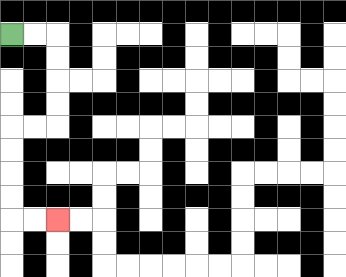{'start': '[0, 1]', 'end': '[2, 9]', 'path_directions': 'R,R,D,D,D,D,L,L,D,D,D,D,R,R', 'path_coordinates': '[[0, 1], [1, 1], [2, 1], [2, 2], [2, 3], [2, 4], [2, 5], [1, 5], [0, 5], [0, 6], [0, 7], [0, 8], [0, 9], [1, 9], [2, 9]]'}